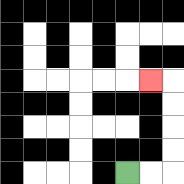{'start': '[5, 7]', 'end': '[6, 3]', 'path_directions': 'R,R,U,U,U,U,L', 'path_coordinates': '[[5, 7], [6, 7], [7, 7], [7, 6], [7, 5], [7, 4], [7, 3], [6, 3]]'}